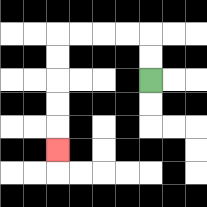{'start': '[6, 3]', 'end': '[2, 6]', 'path_directions': 'U,U,L,L,L,L,D,D,D,D,D', 'path_coordinates': '[[6, 3], [6, 2], [6, 1], [5, 1], [4, 1], [3, 1], [2, 1], [2, 2], [2, 3], [2, 4], [2, 5], [2, 6]]'}